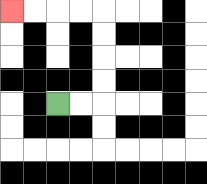{'start': '[2, 4]', 'end': '[0, 0]', 'path_directions': 'R,R,U,U,U,U,L,L,L,L', 'path_coordinates': '[[2, 4], [3, 4], [4, 4], [4, 3], [4, 2], [4, 1], [4, 0], [3, 0], [2, 0], [1, 0], [0, 0]]'}